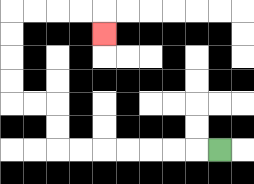{'start': '[9, 6]', 'end': '[4, 1]', 'path_directions': 'L,L,L,L,L,L,L,U,U,L,L,U,U,U,U,R,R,R,R,D', 'path_coordinates': '[[9, 6], [8, 6], [7, 6], [6, 6], [5, 6], [4, 6], [3, 6], [2, 6], [2, 5], [2, 4], [1, 4], [0, 4], [0, 3], [0, 2], [0, 1], [0, 0], [1, 0], [2, 0], [3, 0], [4, 0], [4, 1]]'}